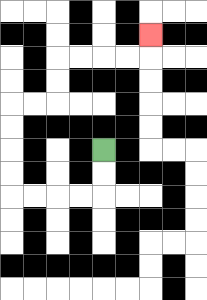{'start': '[4, 6]', 'end': '[6, 1]', 'path_directions': 'D,D,L,L,L,L,U,U,U,U,R,R,U,U,R,R,R,R,U', 'path_coordinates': '[[4, 6], [4, 7], [4, 8], [3, 8], [2, 8], [1, 8], [0, 8], [0, 7], [0, 6], [0, 5], [0, 4], [1, 4], [2, 4], [2, 3], [2, 2], [3, 2], [4, 2], [5, 2], [6, 2], [6, 1]]'}